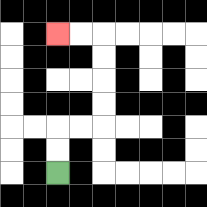{'start': '[2, 7]', 'end': '[2, 1]', 'path_directions': 'U,U,R,R,U,U,U,U,L,L', 'path_coordinates': '[[2, 7], [2, 6], [2, 5], [3, 5], [4, 5], [4, 4], [4, 3], [4, 2], [4, 1], [3, 1], [2, 1]]'}